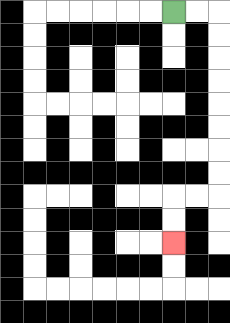{'start': '[7, 0]', 'end': '[7, 10]', 'path_directions': 'R,R,D,D,D,D,D,D,D,D,L,L,D,D', 'path_coordinates': '[[7, 0], [8, 0], [9, 0], [9, 1], [9, 2], [9, 3], [9, 4], [9, 5], [9, 6], [9, 7], [9, 8], [8, 8], [7, 8], [7, 9], [7, 10]]'}